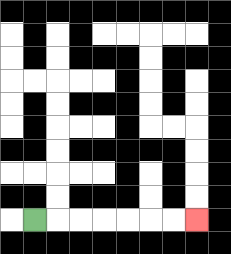{'start': '[1, 9]', 'end': '[8, 9]', 'path_directions': 'R,R,R,R,R,R,R', 'path_coordinates': '[[1, 9], [2, 9], [3, 9], [4, 9], [5, 9], [6, 9], [7, 9], [8, 9]]'}